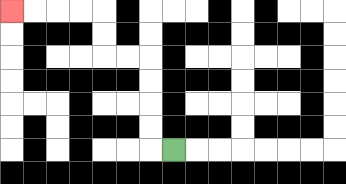{'start': '[7, 6]', 'end': '[0, 0]', 'path_directions': 'L,U,U,U,U,L,L,U,U,L,L,L,L', 'path_coordinates': '[[7, 6], [6, 6], [6, 5], [6, 4], [6, 3], [6, 2], [5, 2], [4, 2], [4, 1], [4, 0], [3, 0], [2, 0], [1, 0], [0, 0]]'}